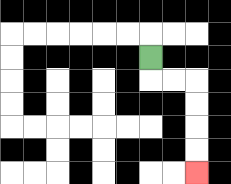{'start': '[6, 2]', 'end': '[8, 7]', 'path_directions': 'D,R,R,D,D,D,D', 'path_coordinates': '[[6, 2], [6, 3], [7, 3], [8, 3], [8, 4], [8, 5], [8, 6], [8, 7]]'}